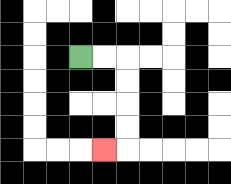{'start': '[3, 2]', 'end': '[4, 6]', 'path_directions': 'R,R,D,D,D,D,L', 'path_coordinates': '[[3, 2], [4, 2], [5, 2], [5, 3], [5, 4], [5, 5], [5, 6], [4, 6]]'}